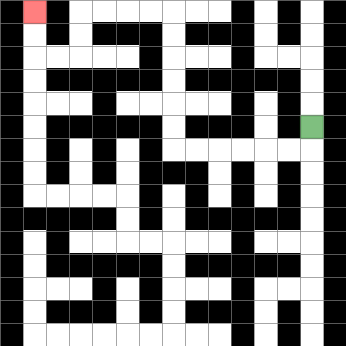{'start': '[13, 5]', 'end': '[1, 0]', 'path_directions': 'D,L,L,L,L,L,L,U,U,U,U,U,U,L,L,L,L,D,D,L,L,U,U', 'path_coordinates': '[[13, 5], [13, 6], [12, 6], [11, 6], [10, 6], [9, 6], [8, 6], [7, 6], [7, 5], [7, 4], [7, 3], [7, 2], [7, 1], [7, 0], [6, 0], [5, 0], [4, 0], [3, 0], [3, 1], [3, 2], [2, 2], [1, 2], [1, 1], [1, 0]]'}